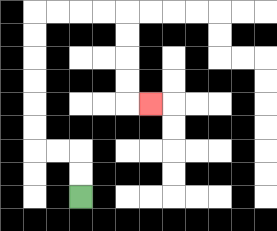{'start': '[3, 8]', 'end': '[6, 4]', 'path_directions': 'U,U,L,L,U,U,U,U,U,U,R,R,R,R,D,D,D,D,R', 'path_coordinates': '[[3, 8], [3, 7], [3, 6], [2, 6], [1, 6], [1, 5], [1, 4], [1, 3], [1, 2], [1, 1], [1, 0], [2, 0], [3, 0], [4, 0], [5, 0], [5, 1], [5, 2], [5, 3], [5, 4], [6, 4]]'}